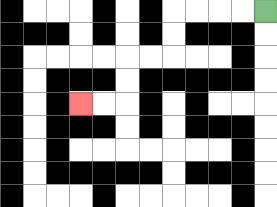{'start': '[11, 0]', 'end': '[3, 4]', 'path_directions': 'L,L,L,L,D,D,L,L,D,D,L,L', 'path_coordinates': '[[11, 0], [10, 0], [9, 0], [8, 0], [7, 0], [7, 1], [7, 2], [6, 2], [5, 2], [5, 3], [5, 4], [4, 4], [3, 4]]'}